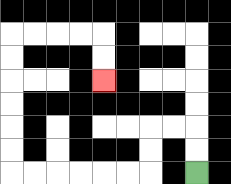{'start': '[8, 7]', 'end': '[4, 3]', 'path_directions': 'U,U,L,L,D,D,L,L,L,L,L,L,U,U,U,U,U,U,R,R,R,R,D,D', 'path_coordinates': '[[8, 7], [8, 6], [8, 5], [7, 5], [6, 5], [6, 6], [6, 7], [5, 7], [4, 7], [3, 7], [2, 7], [1, 7], [0, 7], [0, 6], [0, 5], [0, 4], [0, 3], [0, 2], [0, 1], [1, 1], [2, 1], [3, 1], [4, 1], [4, 2], [4, 3]]'}